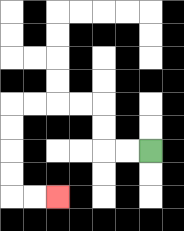{'start': '[6, 6]', 'end': '[2, 8]', 'path_directions': 'L,L,U,U,L,L,L,L,D,D,D,D,R,R', 'path_coordinates': '[[6, 6], [5, 6], [4, 6], [4, 5], [4, 4], [3, 4], [2, 4], [1, 4], [0, 4], [0, 5], [0, 6], [0, 7], [0, 8], [1, 8], [2, 8]]'}